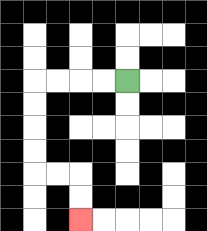{'start': '[5, 3]', 'end': '[3, 9]', 'path_directions': 'L,L,L,L,D,D,D,D,R,R,D,D', 'path_coordinates': '[[5, 3], [4, 3], [3, 3], [2, 3], [1, 3], [1, 4], [1, 5], [1, 6], [1, 7], [2, 7], [3, 7], [3, 8], [3, 9]]'}